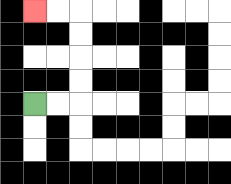{'start': '[1, 4]', 'end': '[1, 0]', 'path_directions': 'R,R,U,U,U,U,L,L', 'path_coordinates': '[[1, 4], [2, 4], [3, 4], [3, 3], [3, 2], [3, 1], [3, 0], [2, 0], [1, 0]]'}